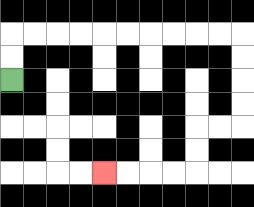{'start': '[0, 3]', 'end': '[4, 7]', 'path_directions': 'U,U,R,R,R,R,R,R,R,R,R,R,D,D,D,D,L,L,D,D,L,L,L,L', 'path_coordinates': '[[0, 3], [0, 2], [0, 1], [1, 1], [2, 1], [3, 1], [4, 1], [5, 1], [6, 1], [7, 1], [8, 1], [9, 1], [10, 1], [10, 2], [10, 3], [10, 4], [10, 5], [9, 5], [8, 5], [8, 6], [8, 7], [7, 7], [6, 7], [5, 7], [4, 7]]'}